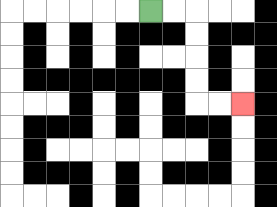{'start': '[6, 0]', 'end': '[10, 4]', 'path_directions': 'R,R,D,D,D,D,R,R', 'path_coordinates': '[[6, 0], [7, 0], [8, 0], [8, 1], [8, 2], [8, 3], [8, 4], [9, 4], [10, 4]]'}